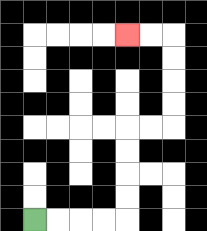{'start': '[1, 9]', 'end': '[5, 1]', 'path_directions': 'R,R,R,R,U,U,U,U,R,R,U,U,U,U,L,L', 'path_coordinates': '[[1, 9], [2, 9], [3, 9], [4, 9], [5, 9], [5, 8], [5, 7], [5, 6], [5, 5], [6, 5], [7, 5], [7, 4], [7, 3], [7, 2], [7, 1], [6, 1], [5, 1]]'}